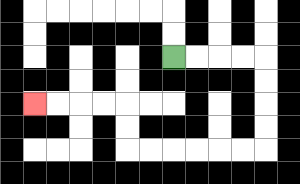{'start': '[7, 2]', 'end': '[1, 4]', 'path_directions': 'R,R,R,R,D,D,D,D,L,L,L,L,L,L,U,U,L,L,L,L', 'path_coordinates': '[[7, 2], [8, 2], [9, 2], [10, 2], [11, 2], [11, 3], [11, 4], [11, 5], [11, 6], [10, 6], [9, 6], [8, 6], [7, 6], [6, 6], [5, 6], [5, 5], [5, 4], [4, 4], [3, 4], [2, 4], [1, 4]]'}